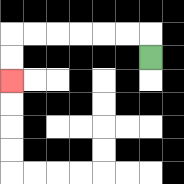{'start': '[6, 2]', 'end': '[0, 3]', 'path_directions': 'U,L,L,L,L,L,L,D,D', 'path_coordinates': '[[6, 2], [6, 1], [5, 1], [4, 1], [3, 1], [2, 1], [1, 1], [0, 1], [0, 2], [0, 3]]'}